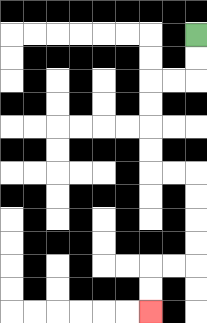{'start': '[8, 1]', 'end': '[6, 13]', 'path_directions': 'D,D,L,L,D,D,D,D,R,R,D,D,D,D,L,L,D,D', 'path_coordinates': '[[8, 1], [8, 2], [8, 3], [7, 3], [6, 3], [6, 4], [6, 5], [6, 6], [6, 7], [7, 7], [8, 7], [8, 8], [8, 9], [8, 10], [8, 11], [7, 11], [6, 11], [6, 12], [6, 13]]'}